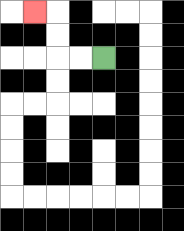{'start': '[4, 2]', 'end': '[1, 0]', 'path_directions': 'L,L,U,U,L', 'path_coordinates': '[[4, 2], [3, 2], [2, 2], [2, 1], [2, 0], [1, 0]]'}